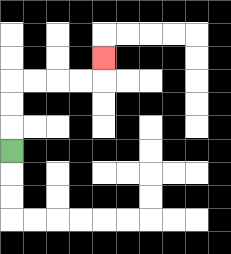{'start': '[0, 6]', 'end': '[4, 2]', 'path_directions': 'U,U,U,R,R,R,R,U', 'path_coordinates': '[[0, 6], [0, 5], [0, 4], [0, 3], [1, 3], [2, 3], [3, 3], [4, 3], [4, 2]]'}